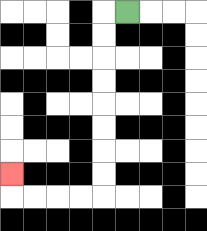{'start': '[5, 0]', 'end': '[0, 7]', 'path_directions': 'L,D,D,D,D,D,D,D,D,L,L,L,L,U', 'path_coordinates': '[[5, 0], [4, 0], [4, 1], [4, 2], [4, 3], [4, 4], [4, 5], [4, 6], [4, 7], [4, 8], [3, 8], [2, 8], [1, 8], [0, 8], [0, 7]]'}